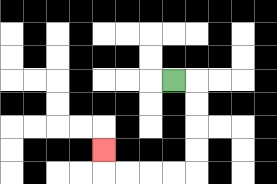{'start': '[7, 3]', 'end': '[4, 6]', 'path_directions': 'R,D,D,D,D,L,L,L,L,U', 'path_coordinates': '[[7, 3], [8, 3], [8, 4], [8, 5], [8, 6], [8, 7], [7, 7], [6, 7], [5, 7], [4, 7], [4, 6]]'}